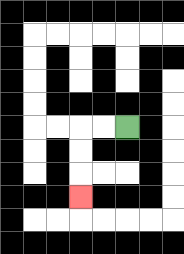{'start': '[5, 5]', 'end': '[3, 8]', 'path_directions': 'L,L,D,D,D', 'path_coordinates': '[[5, 5], [4, 5], [3, 5], [3, 6], [3, 7], [3, 8]]'}